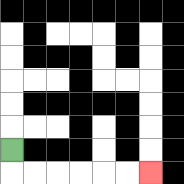{'start': '[0, 6]', 'end': '[6, 7]', 'path_directions': 'D,R,R,R,R,R,R', 'path_coordinates': '[[0, 6], [0, 7], [1, 7], [2, 7], [3, 7], [4, 7], [5, 7], [6, 7]]'}